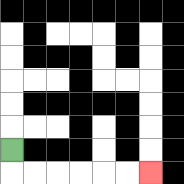{'start': '[0, 6]', 'end': '[6, 7]', 'path_directions': 'D,R,R,R,R,R,R', 'path_coordinates': '[[0, 6], [0, 7], [1, 7], [2, 7], [3, 7], [4, 7], [5, 7], [6, 7]]'}